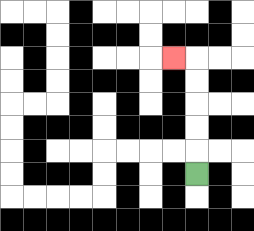{'start': '[8, 7]', 'end': '[7, 2]', 'path_directions': 'U,U,U,U,U,L', 'path_coordinates': '[[8, 7], [8, 6], [8, 5], [8, 4], [8, 3], [8, 2], [7, 2]]'}